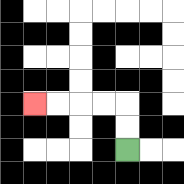{'start': '[5, 6]', 'end': '[1, 4]', 'path_directions': 'U,U,L,L,L,L', 'path_coordinates': '[[5, 6], [5, 5], [5, 4], [4, 4], [3, 4], [2, 4], [1, 4]]'}